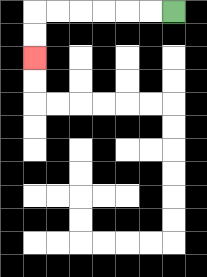{'start': '[7, 0]', 'end': '[1, 2]', 'path_directions': 'L,L,L,L,L,L,D,D', 'path_coordinates': '[[7, 0], [6, 0], [5, 0], [4, 0], [3, 0], [2, 0], [1, 0], [1, 1], [1, 2]]'}